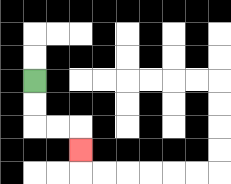{'start': '[1, 3]', 'end': '[3, 6]', 'path_directions': 'D,D,R,R,D', 'path_coordinates': '[[1, 3], [1, 4], [1, 5], [2, 5], [3, 5], [3, 6]]'}